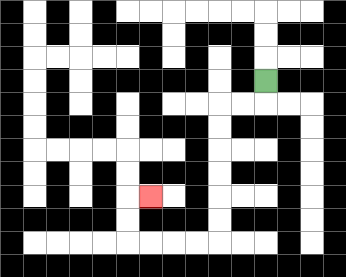{'start': '[11, 3]', 'end': '[6, 8]', 'path_directions': 'D,L,L,D,D,D,D,D,D,L,L,L,L,U,U,R', 'path_coordinates': '[[11, 3], [11, 4], [10, 4], [9, 4], [9, 5], [9, 6], [9, 7], [9, 8], [9, 9], [9, 10], [8, 10], [7, 10], [6, 10], [5, 10], [5, 9], [5, 8], [6, 8]]'}